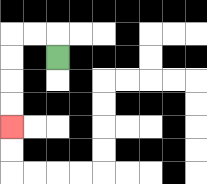{'start': '[2, 2]', 'end': '[0, 5]', 'path_directions': 'U,L,L,D,D,D,D', 'path_coordinates': '[[2, 2], [2, 1], [1, 1], [0, 1], [0, 2], [0, 3], [0, 4], [0, 5]]'}